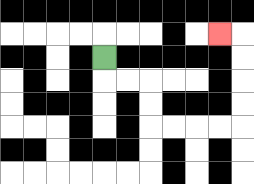{'start': '[4, 2]', 'end': '[9, 1]', 'path_directions': 'D,R,R,D,D,R,R,R,R,U,U,U,U,L', 'path_coordinates': '[[4, 2], [4, 3], [5, 3], [6, 3], [6, 4], [6, 5], [7, 5], [8, 5], [9, 5], [10, 5], [10, 4], [10, 3], [10, 2], [10, 1], [9, 1]]'}